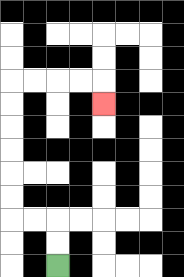{'start': '[2, 11]', 'end': '[4, 4]', 'path_directions': 'U,U,L,L,U,U,U,U,U,U,R,R,R,R,D', 'path_coordinates': '[[2, 11], [2, 10], [2, 9], [1, 9], [0, 9], [0, 8], [0, 7], [0, 6], [0, 5], [0, 4], [0, 3], [1, 3], [2, 3], [3, 3], [4, 3], [4, 4]]'}